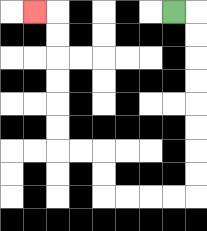{'start': '[7, 0]', 'end': '[1, 0]', 'path_directions': 'R,D,D,D,D,D,D,D,D,L,L,L,L,U,U,L,L,U,U,U,U,U,U,L', 'path_coordinates': '[[7, 0], [8, 0], [8, 1], [8, 2], [8, 3], [8, 4], [8, 5], [8, 6], [8, 7], [8, 8], [7, 8], [6, 8], [5, 8], [4, 8], [4, 7], [4, 6], [3, 6], [2, 6], [2, 5], [2, 4], [2, 3], [2, 2], [2, 1], [2, 0], [1, 0]]'}